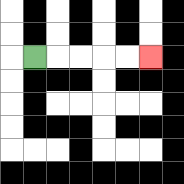{'start': '[1, 2]', 'end': '[6, 2]', 'path_directions': 'R,R,R,R,R', 'path_coordinates': '[[1, 2], [2, 2], [3, 2], [4, 2], [5, 2], [6, 2]]'}